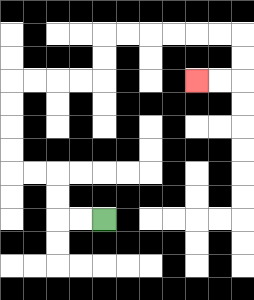{'start': '[4, 9]', 'end': '[8, 3]', 'path_directions': 'L,L,U,U,L,L,U,U,U,U,R,R,R,R,U,U,R,R,R,R,R,R,D,D,L,L', 'path_coordinates': '[[4, 9], [3, 9], [2, 9], [2, 8], [2, 7], [1, 7], [0, 7], [0, 6], [0, 5], [0, 4], [0, 3], [1, 3], [2, 3], [3, 3], [4, 3], [4, 2], [4, 1], [5, 1], [6, 1], [7, 1], [8, 1], [9, 1], [10, 1], [10, 2], [10, 3], [9, 3], [8, 3]]'}